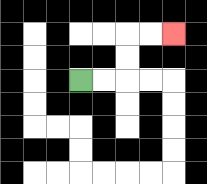{'start': '[3, 3]', 'end': '[7, 1]', 'path_directions': 'R,R,U,U,R,R', 'path_coordinates': '[[3, 3], [4, 3], [5, 3], [5, 2], [5, 1], [6, 1], [7, 1]]'}